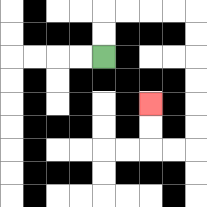{'start': '[4, 2]', 'end': '[6, 4]', 'path_directions': 'U,U,R,R,R,R,D,D,D,D,D,D,L,L,U,U', 'path_coordinates': '[[4, 2], [4, 1], [4, 0], [5, 0], [6, 0], [7, 0], [8, 0], [8, 1], [8, 2], [8, 3], [8, 4], [8, 5], [8, 6], [7, 6], [6, 6], [6, 5], [6, 4]]'}